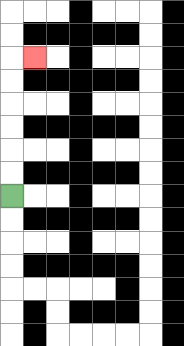{'start': '[0, 8]', 'end': '[1, 2]', 'path_directions': 'U,U,U,U,U,U,R', 'path_coordinates': '[[0, 8], [0, 7], [0, 6], [0, 5], [0, 4], [0, 3], [0, 2], [1, 2]]'}